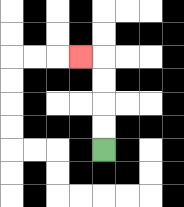{'start': '[4, 6]', 'end': '[3, 2]', 'path_directions': 'U,U,U,U,L', 'path_coordinates': '[[4, 6], [4, 5], [4, 4], [4, 3], [4, 2], [3, 2]]'}